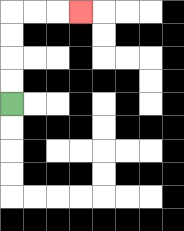{'start': '[0, 4]', 'end': '[3, 0]', 'path_directions': 'U,U,U,U,R,R,R', 'path_coordinates': '[[0, 4], [0, 3], [0, 2], [0, 1], [0, 0], [1, 0], [2, 0], [3, 0]]'}